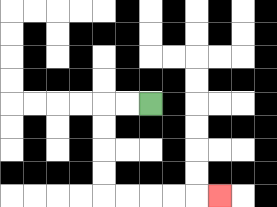{'start': '[6, 4]', 'end': '[9, 8]', 'path_directions': 'L,L,D,D,D,D,R,R,R,R,R', 'path_coordinates': '[[6, 4], [5, 4], [4, 4], [4, 5], [4, 6], [4, 7], [4, 8], [5, 8], [6, 8], [7, 8], [8, 8], [9, 8]]'}